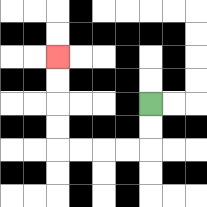{'start': '[6, 4]', 'end': '[2, 2]', 'path_directions': 'D,D,L,L,L,L,U,U,U,U', 'path_coordinates': '[[6, 4], [6, 5], [6, 6], [5, 6], [4, 6], [3, 6], [2, 6], [2, 5], [2, 4], [2, 3], [2, 2]]'}